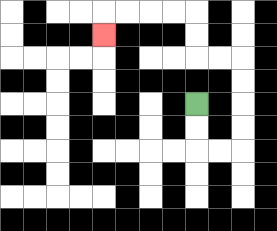{'start': '[8, 4]', 'end': '[4, 1]', 'path_directions': 'D,D,R,R,U,U,U,U,L,L,U,U,L,L,L,L,D', 'path_coordinates': '[[8, 4], [8, 5], [8, 6], [9, 6], [10, 6], [10, 5], [10, 4], [10, 3], [10, 2], [9, 2], [8, 2], [8, 1], [8, 0], [7, 0], [6, 0], [5, 0], [4, 0], [4, 1]]'}